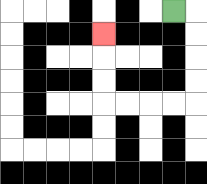{'start': '[7, 0]', 'end': '[4, 1]', 'path_directions': 'R,D,D,D,D,L,L,L,L,U,U,U', 'path_coordinates': '[[7, 0], [8, 0], [8, 1], [8, 2], [8, 3], [8, 4], [7, 4], [6, 4], [5, 4], [4, 4], [4, 3], [4, 2], [4, 1]]'}